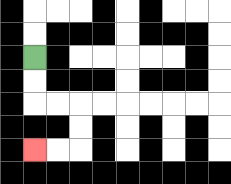{'start': '[1, 2]', 'end': '[1, 6]', 'path_directions': 'D,D,R,R,D,D,L,L', 'path_coordinates': '[[1, 2], [1, 3], [1, 4], [2, 4], [3, 4], [3, 5], [3, 6], [2, 6], [1, 6]]'}